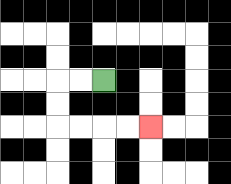{'start': '[4, 3]', 'end': '[6, 5]', 'path_directions': 'L,L,D,D,R,R,R,R', 'path_coordinates': '[[4, 3], [3, 3], [2, 3], [2, 4], [2, 5], [3, 5], [4, 5], [5, 5], [6, 5]]'}